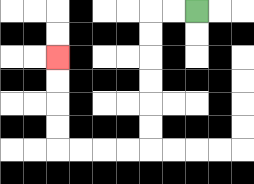{'start': '[8, 0]', 'end': '[2, 2]', 'path_directions': 'L,L,D,D,D,D,D,D,L,L,L,L,U,U,U,U', 'path_coordinates': '[[8, 0], [7, 0], [6, 0], [6, 1], [6, 2], [6, 3], [6, 4], [6, 5], [6, 6], [5, 6], [4, 6], [3, 6], [2, 6], [2, 5], [2, 4], [2, 3], [2, 2]]'}